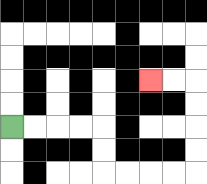{'start': '[0, 5]', 'end': '[6, 3]', 'path_directions': 'R,R,R,R,D,D,R,R,R,R,U,U,U,U,L,L', 'path_coordinates': '[[0, 5], [1, 5], [2, 5], [3, 5], [4, 5], [4, 6], [4, 7], [5, 7], [6, 7], [7, 7], [8, 7], [8, 6], [8, 5], [8, 4], [8, 3], [7, 3], [6, 3]]'}